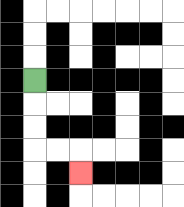{'start': '[1, 3]', 'end': '[3, 7]', 'path_directions': 'D,D,D,R,R,D', 'path_coordinates': '[[1, 3], [1, 4], [1, 5], [1, 6], [2, 6], [3, 6], [3, 7]]'}